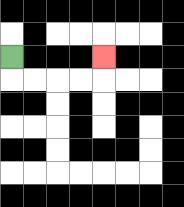{'start': '[0, 2]', 'end': '[4, 2]', 'path_directions': 'D,R,R,R,R,U', 'path_coordinates': '[[0, 2], [0, 3], [1, 3], [2, 3], [3, 3], [4, 3], [4, 2]]'}